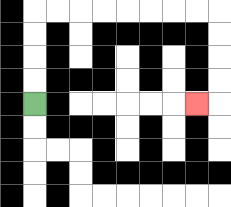{'start': '[1, 4]', 'end': '[8, 4]', 'path_directions': 'U,U,U,U,R,R,R,R,R,R,R,R,D,D,D,D,L', 'path_coordinates': '[[1, 4], [1, 3], [1, 2], [1, 1], [1, 0], [2, 0], [3, 0], [4, 0], [5, 0], [6, 0], [7, 0], [8, 0], [9, 0], [9, 1], [9, 2], [9, 3], [9, 4], [8, 4]]'}